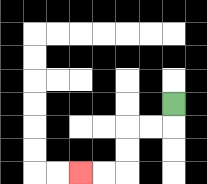{'start': '[7, 4]', 'end': '[3, 7]', 'path_directions': 'D,L,L,D,D,L,L', 'path_coordinates': '[[7, 4], [7, 5], [6, 5], [5, 5], [5, 6], [5, 7], [4, 7], [3, 7]]'}